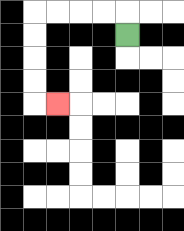{'start': '[5, 1]', 'end': '[2, 4]', 'path_directions': 'U,L,L,L,L,D,D,D,D,R', 'path_coordinates': '[[5, 1], [5, 0], [4, 0], [3, 0], [2, 0], [1, 0], [1, 1], [1, 2], [1, 3], [1, 4], [2, 4]]'}